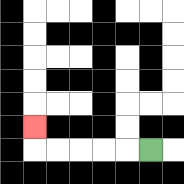{'start': '[6, 6]', 'end': '[1, 5]', 'path_directions': 'L,L,L,L,L,U', 'path_coordinates': '[[6, 6], [5, 6], [4, 6], [3, 6], [2, 6], [1, 6], [1, 5]]'}